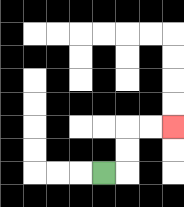{'start': '[4, 7]', 'end': '[7, 5]', 'path_directions': 'R,U,U,R,R', 'path_coordinates': '[[4, 7], [5, 7], [5, 6], [5, 5], [6, 5], [7, 5]]'}